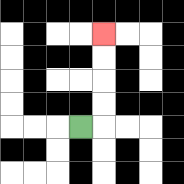{'start': '[3, 5]', 'end': '[4, 1]', 'path_directions': 'R,U,U,U,U', 'path_coordinates': '[[3, 5], [4, 5], [4, 4], [4, 3], [4, 2], [4, 1]]'}